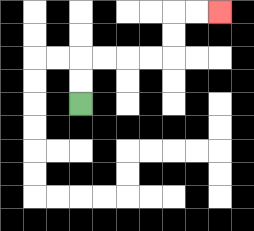{'start': '[3, 4]', 'end': '[9, 0]', 'path_directions': 'U,U,R,R,R,R,U,U,R,R', 'path_coordinates': '[[3, 4], [3, 3], [3, 2], [4, 2], [5, 2], [6, 2], [7, 2], [7, 1], [7, 0], [8, 0], [9, 0]]'}